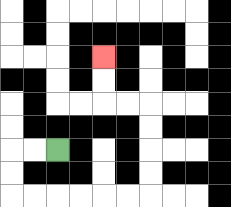{'start': '[2, 6]', 'end': '[4, 2]', 'path_directions': 'L,L,D,D,R,R,R,R,R,R,U,U,U,U,L,L,U,U', 'path_coordinates': '[[2, 6], [1, 6], [0, 6], [0, 7], [0, 8], [1, 8], [2, 8], [3, 8], [4, 8], [5, 8], [6, 8], [6, 7], [6, 6], [6, 5], [6, 4], [5, 4], [4, 4], [4, 3], [4, 2]]'}